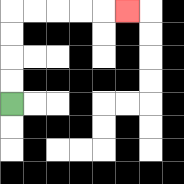{'start': '[0, 4]', 'end': '[5, 0]', 'path_directions': 'U,U,U,U,R,R,R,R,R', 'path_coordinates': '[[0, 4], [0, 3], [0, 2], [0, 1], [0, 0], [1, 0], [2, 0], [3, 0], [4, 0], [5, 0]]'}